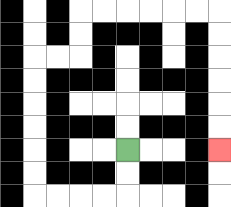{'start': '[5, 6]', 'end': '[9, 6]', 'path_directions': 'D,D,L,L,L,L,U,U,U,U,U,U,R,R,U,U,R,R,R,R,R,R,D,D,D,D,D,D', 'path_coordinates': '[[5, 6], [5, 7], [5, 8], [4, 8], [3, 8], [2, 8], [1, 8], [1, 7], [1, 6], [1, 5], [1, 4], [1, 3], [1, 2], [2, 2], [3, 2], [3, 1], [3, 0], [4, 0], [5, 0], [6, 0], [7, 0], [8, 0], [9, 0], [9, 1], [9, 2], [9, 3], [9, 4], [9, 5], [9, 6]]'}